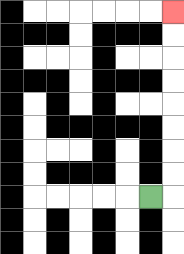{'start': '[6, 8]', 'end': '[7, 0]', 'path_directions': 'R,U,U,U,U,U,U,U,U', 'path_coordinates': '[[6, 8], [7, 8], [7, 7], [7, 6], [7, 5], [7, 4], [7, 3], [7, 2], [7, 1], [7, 0]]'}